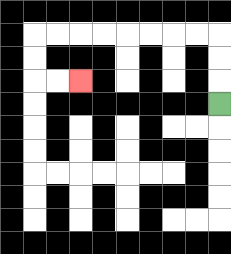{'start': '[9, 4]', 'end': '[3, 3]', 'path_directions': 'U,U,U,L,L,L,L,L,L,L,L,D,D,R,R', 'path_coordinates': '[[9, 4], [9, 3], [9, 2], [9, 1], [8, 1], [7, 1], [6, 1], [5, 1], [4, 1], [3, 1], [2, 1], [1, 1], [1, 2], [1, 3], [2, 3], [3, 3]]'}